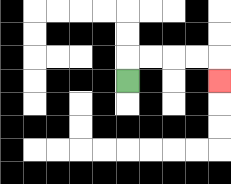{'start': '[5, 3]', 'end': '[9, 3]', 'path_directions': 'U,R,R,R,R,D', 'path_coordinates': '[[5, 3], [5, 2], [6, 2], [7, 2], [8, 2], [9, 2], [9, 3]]'}